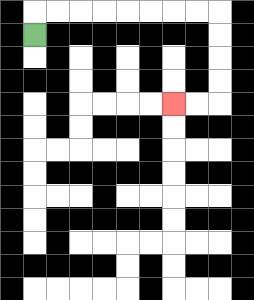{'start': '[1, 1]', 'end': '[7, 4]', 'path_directions': 'U,R,R,R,R,R,R,R,R,D,D,D,D,L,L', 'path_coordinates': '[[1, 1], [1, 0], [2, 0], [3, 0], [4, 0], [5, 0], [6, 0], [7, 0], [8, 0], [9, 0], [9, 1], [9, 2], [9, 3], [9, 4], [8, 4], [7, 4]]'}